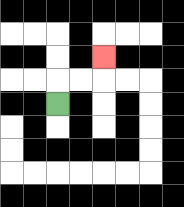{'start': '[2, 4]', 'end': '[4, 2]', 'path_directions': 'U,R,R,U', 'path_coordinates': '[[2, 4], [2, 3], [3, 3], [4, 3], [4, 2]]'}